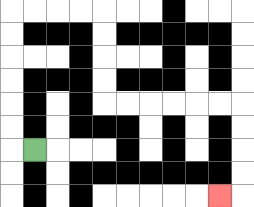{'start': '[1, 6]', 'end': '[9, 8]', 'path_directions': 'L,U,U,U,U,U,U,R,R,R,R,D,D,D,D,R,R,R,R,R,R,D,D,D,D,L', 'path_coordinates': '[[1, 6], [0, 6], [0, 5], [0, 4], [0, 3], [0, 2], [0, 1], [0, 0], [1, 0], [2, 0], [3, 0], [4, 0], [4, 1], [4, 2], [4, 3], [4, 4], [5, 4], [6, 4], [7, 4], [8, 4], [9, 4], [10, 4], [10, 5], [10, 6], [10, 7], [10, 8], [9, 8]]'}